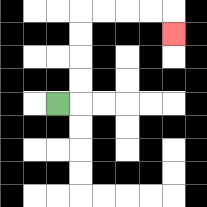{'start': '[2, 4]', 'end': '[7, 1]', 'path_directions': 'R,U,U,U,U,R,R,R,R,D', 'path_coordinates': '[[2, 4], [3, 4], [3, 3], [3, 2], [3, 1], [3, 0], [4, 0], [5, 0], [6, 0], [7, 0], [7, 1]]'}